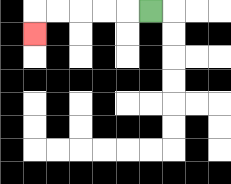{'start': '[6, 0]', 'end': '[1, 1]', 'path_directions': 'L,L,L,L,L,D', 'path_coordinates': '[[6, 0], [5, 0], [4, 0], [3, 0], [2, 0], [1, 0], [1, 1]]'}